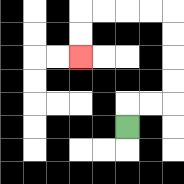{'start': '[5, 5]', 'end': '[3, 2]', 'path_directions': 'U,R,R,U,U,U,U,L,L,L,L,D,D', 'path_coordinates': '[[5, 5], [5, 4], [6, 4], [7, 4], [7, 3], [7, 2], [7, 1], [7, 0], [6, 0], [5, 0], [4, 0], [3, 0], [3, 1], [3, 2]]'}